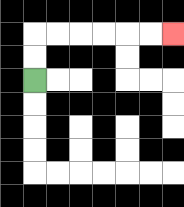{'start': '[1, 3]', 'end': '[7, 1]', 'path_directions': 'U,U,R,R,R,R,R,R', 'path_coordinates': '[[1, 3], [1, 2], [1, 1], [2, 1], [3, 1], [4, 1], [5, 1], [6, 1], [7, 1]]'}